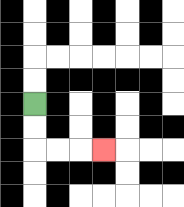{'start': '[1, 4]', 'end': '[4, 6]', 'path_directions': 'D,D,R,R,R', 'path_coordinates': '[[1, 4], [1, 5], [1, 6], [2, 6], [3, 6], [4, 6]]'}